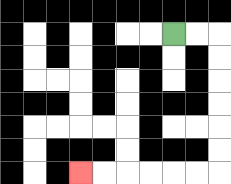{'start': '[7, 1]', 'end': '[3, 7]', 'path_directions': 'R,R,D,D,D,D,D,D,L,L,L,L,L,L', 'path_coordinates': '[[7, 1], [8, 1], [9, 1], [9, 2], [9, 3], [9, 4], [9, 5], [9, 6], [9, 7], [8, 7], [7, 7], [6, 7], [5, 7], [4, 7], [3, 7]]'}